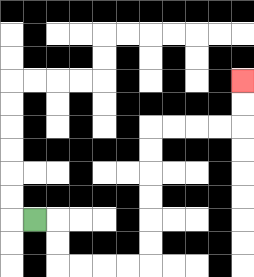{'start': '[1, 9]', 'end': '[10, 3]', 'path_directions': 'R,D,D,R,R,R,R,U,U,U,U,U,U,R,R,R,R,U,U', 'path_coordinates': '[[1, 9], [2, 9], [2, 10], [2, 11], [3, 11], [4, 11], [5, 11], [6, 11], [6, 10], [6, 9], [6, 8], [6, 7], [6, 6], [6, 5], [7, 5], [8, 5], [9, 5], [10, 5], [10, 4], [10, 3]]'}